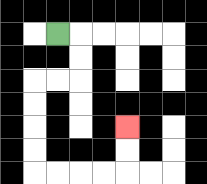{'start': '[2, 1]', 'end': '[5, 5]', 'path_directions': 'R,D,D,L,L,D,D,D,D,R,R,R,R,U,U', 'path_coordinates': '[[2, 1], [3, 1], [3, 2], [3, 3], [2, 3], [1, 3], [1, 4], [1, 5], [1, 6], [1, 7], [2, 7], [3, 7], [4, 7], [5, 7], [5, 6], [5, 5]]'}